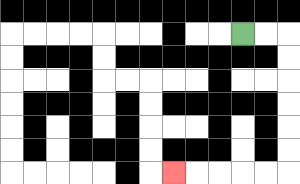{'start': '[10, 1]', 'end': '[7, 7]', 'path_directions': 'R,R,D,D,D,D,D,D,L,L,L,L,L', 'path_coordinates': '[[10, 1], [11, 1], [12, 1], [12, 2], [12, 3], [12, 4], [12, 5], [12, 6], [12, 7], [11, 7], [10, 7], [9, 7], [8, 7], [7, 7]]'}